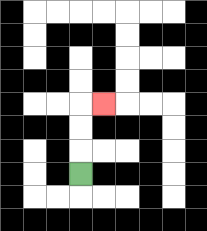{'start': '[3, 7]', 'end': '[4, 4]', 'path_directions': 'U,U,U,R', 'path_coordinates': '[[3, 7], [3, 6], [3, 5], [3, 4], [4, 4]]'}